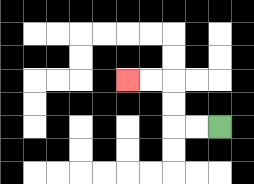{'start': '[9, 5]', 'end': '[5, 3]', 'path_directions': 'L,L,U,U,L,L', 'path_coordinates': '[[9, 5], [8, 5], [7, 5], [7, 4], [7, 3], [6, 3], [5, 3]]'}